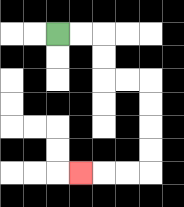{'start': '[2, 1]', 'end': '[3, 7]', 'path_directions': 'R,R,D,D,R,R,D,D,D,D,L,L,L', 'path_coordinates': '[[2, 1], [3, 1], [4, 1], [4, 2], [4, 3], [5, 3], [6, 3], [6, 4], [6, 5], [6, 6], [6, 7], [5, 7], [4, 7], [3, 7]]'}